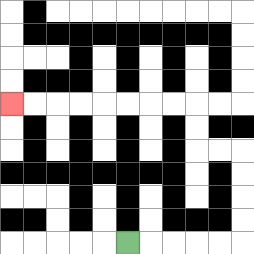{'start': '[5, 10]', 'end': '[0, 4]', 'path_directions': 'R,R,R,R,R,U,U,U,U,L,L,U,U,L,L,L,L,L,L,L,L', 'path_coordinates': '[[5, 10], [6, 10], [7, 10], [8, 10], [9, 10], [10, 10], [10, 9], [10, 8], [10, 7], [10, 6], [9, 6], [8, 6], [8, 5], [8, 4], [7, 4], [6, 4], [5, 4], [4, 4], [3, 4], [2, 4], [1, 4], [0, 4]]'}